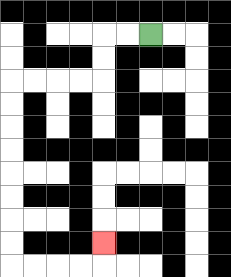{'start': '[6, 1]', 'end': '[4, 10]', 'path_directions': 'L,L,D,D,L,L,L,L,D,D,D,D,D,D,D,D,R,R,R,R,U', 'path_coordinates': '[[6, 1], [5, 1], [4, 1], [4, 2], [4, 3], [3, 3], [2, 3], [1, 3], [0, 3], [0, 4], [0, 5], [0, 6], [0, 7], [0, 8], [0, 9], [0, 10], [0, 11], [1, 11], [2, 11], [3, 11], [4, 11], [4, 10]]'}